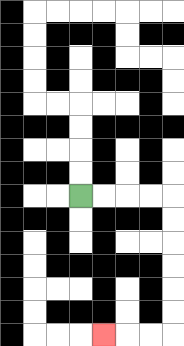{'start': '[3, 8]', 'end': '[4, 14]', 'path_directions': 'R,R,R,R,D,D,D,D,D,D,L,L,L', 'path_coordinates': '[[3, 8], [4, 8], [5, 8], [6, 8], [7, 8], [7, 9], [7, 10], [7, 11], [7, 12], [7, 13], [7, 14], [6, 14], [5, 14], [4, 14]]'}